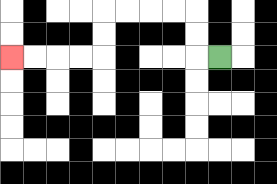{'start': '[9, 2]', 'end': '[0, 2]', 'path_directions': 'L,U,U,L,L,L,L,D,D,L,L,L,L', 'path_coordinates': '[[9, 2], [8, 2], [8, 1], [8, 0], [7, 0], [6, 0], [5, 0], [4, 0], [4, 1], [4, 2], [3, 2], [2, 2], [1, 2], [0, 2]]'}